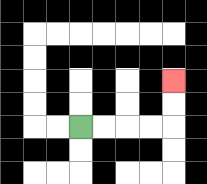{'start': '[3, 5]', 'end': '[7, 3]', 'path_directions': 'R,R,R,R,U,U', 'path_coordinates': '[[3, 5], [4, 5], [5, 5], [6, 5], [7, 5], [7, 4], [7, 3]]'}